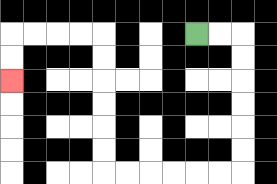{'start': '[8, 1]', 'end': '[0, 3]', 'path_directions': 'R,R,D,D,D,D,D,D,L,L,L,L,L,L,U,U,U,U,U,U,L,L,L,L,D,D', 'path_coordinates': '[[8, 1], [9, 1], [10, 1], [10, 2], [10, 3], [10, 4], [10, 5], [10, 6], [10, 7], [9, 7], [8, 7], [7, 7], [6, 7], [5, 7], [4, 7], [4, 6], [4, 5], [4, 4], [4, 3], [4, 2], [4, 1], [3, 1], [2, 1], [1, 1], [0, 1], [0, 2], [0, 3]]'}